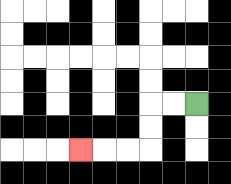{'start': '[8, 4]', 'end': '[3, 6]', 'path_directions': 'L,L,D,D,L,L,L', 'path_coordinates': '[[8, 4], [7, 4], [6, 4], [6, 5], [6, 6], [5, 6], [4, 6], [3, 6]]'}